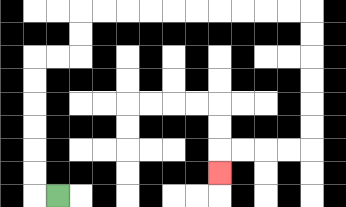{'start': '[2, 8]', 'end': '[9, 7]', 'path_directions': 'L,U,U,U,U,U,U,R,R,U,U,R,R,R,R,R,R,R,R,R,R,D,D,D,D,D,D,L,L,L,L,D', 'path_coordinates': '[[2, 8], [1, 8], [1, 7], [1, 6], [1, 5], [1, 4], [1, 3], [1, 2], [2, 2], [3, 2], [3, 1], [3, 0], [4, 0], [5, 0], [6, 0], [7, 0], [8, 0], [9, 0], [10, 0], [11, 0], [12, 0], [13, 0], [13, 1], [13, 2], [13, 3], [13, 4], [13, 5], [13, 6], [12, 6], [11, 6], [10, 6], [9, 6], [9, 7]]'}